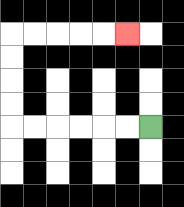{'start': '[6, 5]', 'end': '[5, 1]', 'path_directions': 'L,L,L,L,L,L,U,U,U,U,R,R,R,R,R', 'path_coordinates': '[[6, 5], [5, 5], [4, 5], [3, 5], [2, 5], [1, 5], [0, 5], [0, 4], [0, 3], [0, 2], [0, 1], [1, 1], [2, 1], [3, 1], [4, 1], [5, 1]]'}